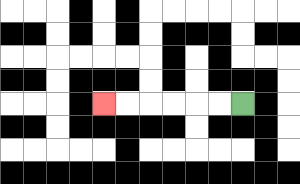{'start': '[10, 4]', 'end': '[4, 4]', 'path_directions': 'L,L,L,L,L,L', 'path_coordinates': '[[10, 4], [9, 4], [8, 4], [7, 4], [6, 4], [5, 4], [4, 4]]'}